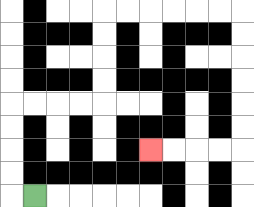{'start': '[1, 8]', 'end': '[6, 6]', 'path_directions': 'L,U,U,U,U,R,R,R,R,U,U,U,U,R,R,R,R,R,R,D,D,D,D,D,D,L,L,L,L', 'path_coordinates': '[[1, 8], [0, 8], [0, 7], [0, 6], [0, 5], [0, 4], [1, 4], [2, 4], [3, 4], [4, 4], [4, 3], [4, 2], [4, 1], [4, 0], [5, 0], [6, 0], [7, 0], [8, 0], [9, 0], [10, 0], [10, 1], [10, 2], [10, 3], [10, 4], [10, 5], [10, 6], [9, 6], [8, 6], [7, 6], [6, 6]]'}